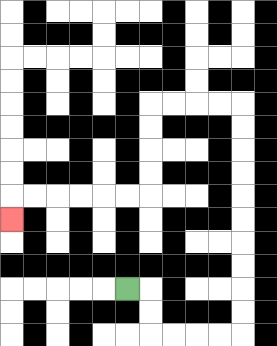{'start': '[5, 12]', 'end': '[0, 9]', 'path_directions': 'R,D,D,R,R,R,R,U,U,U,U,U,U,U,U,U,U,L,L,L,L,D,D,D,D,L,L,L,L,L,L,D', 'path_coordinates': '[[5, 12], [6, 12], [6, 13], [6, 14], [7, 14], [8, 14], [9, 14], [10, 14], [10, 13], [10, 12], [10, 11], [10, 10], [10, 9], [10, 8], [10, 7], [10, 6], [10, 5], [10, 4], [9, 4], [8, 4], [7, 4], [6, 4], [6, 5], [6, 6], [6, 7], [6, 8], [5, 8], [4, 8], [3, 8], [2, 8], [1, 8], [0, 8], [0, 9]]'}